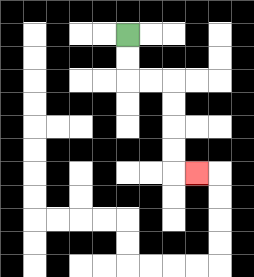{'start': '[5, 1]', 'end': '[8, 7]', 'path_directions': 'D,D,R,R,D,D,D,D,R', 'path_coordinates': '[[5, 1], [5, 2], [5, 3], [6, 3], [7, 3], [7, 4], [7, 5], [7, 6], [7, 7], [8, 7]]'}